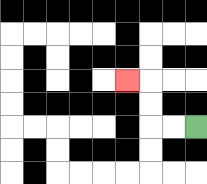{'start': '[8, 5]', 'end': '[5, 3]', 'path_directions': 'L,L,U,U,L', 'path_coordinates': '[[8, 5], [7, 5], [6, 5], [6, 4], [6, 3], [5, 3]]'}